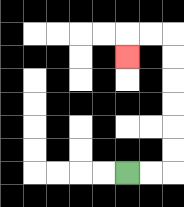{'start': '[5, 7]', 'end': '[5, 2]', 'path_directions': 'R,R,U,U,U,U,U,U,L,L,D', 'path_coordinates': '[[5, 7], [6, 7], [7, 7], [7, 6], [7, 5], [7, 4], [7, 3], [7, 2], [7, 1], [6, 1], [5, 1], [5, 2]]'}